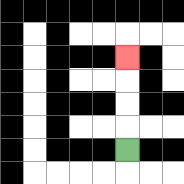{'start': '[5, 6]', 'end': '[5, 2]', 'path_directions': 'U,U,U,U', 'path_coordinates': '[[5, 6], [5, 5], [5, 4], [5, 3], [5, 2]]'}